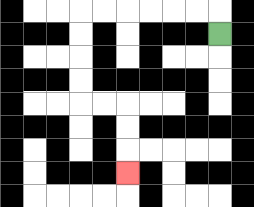{'start': '[9, 1]', 'end': '[5, 7]', 'path_directions': 'U,L,L,L,L,L,L,D,D,D,D,R,R,D,D,D', 'path_coordinates': '[[9, 1], [9, 0], [8, 0], [7, 0], [6, 0], [5, 0], [4, 0], [3, 0], [3, 1], [3, 2], [3, 3], [3, 4], [4, 4], [5, 4], [5, 5], [5, 6], [5, 7]]'}